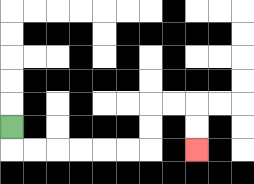{'start': '[0, 5]', 'end': '[8, 6]', 'path_directions': 'D,R,R,R,R,R,R,U,U,R,R,D,D', 'path_coordinates': '[[0, 5], [0, 6], [1, 6], [2, 6], [3, 6], [4, 6], [5, 6], [6, 6], [6, 5], [6, 4], [7, 4], [8, 4], [8, 5], [8, 6]]'}